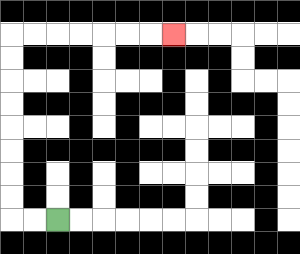{'start': '[2, 9]', 'end': '[7, 1]', 'path_directions': 'L,L,U,U,U,U,U,U,U,U,R,R,R,R,R,R,R', 'path_coordinates': '[[2, 9], [1, 9], [0, 9], [0, 8], [0, 7], [0, 6], [0, 5], [0, 4], [0, 3], [0, 2], [0, 1], [1, 1], [2, 1], [3, 1], [4, 1], [5, 1], [6, 1], [7, 1]]'}